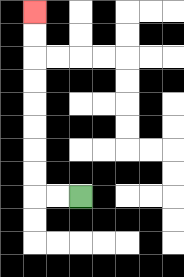{'start': '[3, 8]', 'end': '[1, 0]', 'path_directions': 'L,L,U,U,U,U,U,U,U,U', 'path_coordinates': '[[3, 8], [2, 8], [1, 8], [1, 7], [1, 6], [1, 5], [1, 4], [1, 3], [1, 2], [1, 1], [1, 0]]'}